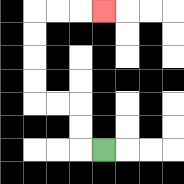{'start': '[4, 6]', 'end': '[4, 0]', 'path_directions': 'L,U,U,L,L,U,U,U,U,R,R,R', 'path_coordinates': '[[4, 6], [3, 6], [3, 5], [3, 4], [2, 4], [1, 4], [1, 3], [1, 2], [1, 1], [1, 0], [2, 0], [3, 0], [4, 0]]'}